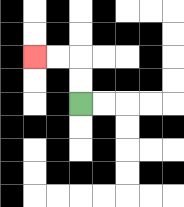{'start': '[3, 4]', 'end': '[1, 2]', 'path_directions': 'U,U,L,L', 'path_coordinates': '[[3, 4], [3, 3], [3, 2], [2, 2], [1, 2]]'}